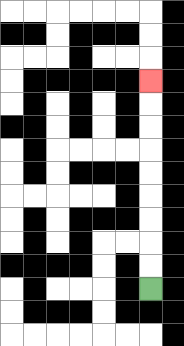{'start': '[6, 12]', 'end': '[6, 3]', 'path_directions': 'U,U,U,U,U,U,U,U,U', 'path_coordinates': '[[6, 12], [6, 11], [6, 10], [6, 9], [6, 8], [6, 7], [6, 6], [6, 5], [6, 4], [6, 3]]'}